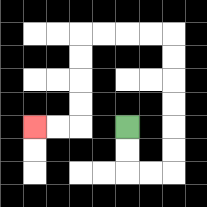{'start': '[5, 5]', 'end': '[1, 5]', 'path_directions': 'D,D,R,R,U,U,U,U,U,U,L,L,L,L,D,D,D,D,L,L', 'path_coordinates': '[[5, 5], [5, 6], [5, 7], [6, 7], [7, 7], [7, 6], [7, 5], [7, 4], [7, 3], [7, 2], [7, 1], [6, 1], [5, 1], [4, 1], [3, 1], [3, 2], [3, 3], [3, 4], [3, 5], [2, 5], [1, 5]]'}